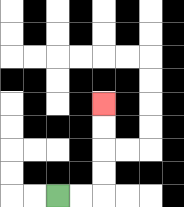{'start': '[2, 8]', 'end': '[4, 4]', 'path_directions': 'R,R,U,U,U,U', 'path_coordinates': '[[2, 8], [3, 8], [4, 8], [4, 7], [4, 6], [4, 5], [4, 4]]'}